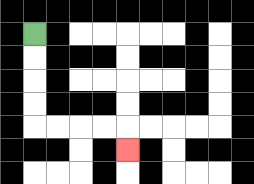{'start': '[1, 1]', 'end': '[5, 6]', 'path_directions': 'D,D,D,D,R,R,R,R,D', 'path_coordinates': '[[1, 1], [1, 2], [1, 3], [1, 4], [1, 5], [2, 5], [3, 5], [4, 5], [5, 5], [5, 6]]'}